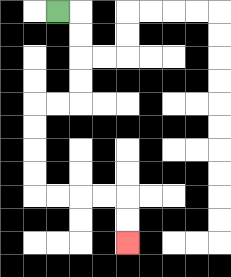{'start': '[2, 0]', 'end': '[5, 10]', 'path_directions': 'R,D,D,D,D,L,L,D,D,D,D,R,R,R,R,D,D', 'path_coordinates': '[[2, 0], [3, 0], [3, 1], [3, 2], [3, 3], [3, 4], [2, 4], [1, 4], [1, 5], [1, 6], [1, 7], [1, 8], [2, 8], [3, 8], [4, 8], [5, 8], [5, 9], [5, 10]]'}